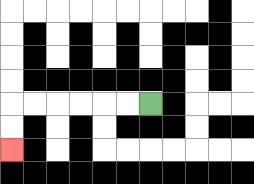{'start': '[6, 4]', 'end': '[0, 6]', 'path_directions': 'L,L,L,L,L,L,D,D', 'path_coordinates': '[[6, 4], [5, 4], [4, 4], [3, 4], [2, 4], [1, 4], [0, 4], [0, 5], [0, 6]]'}